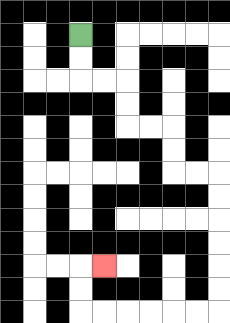{'start': '[3, 1]', 'end': '[4, 11]', 'path_directions': 'D,D,R,R,D,D,R,R,D,D,R,R,D,D,D,D,D,D,L,L,L,L,L,L,U,U,R', 'path_coordinates': '[[3, 1], [3, 2], [3, 3], [4, 3], [5, 3], [5, 4], [5, 5], [6, 5], [7, 5], [7, 6], [7, 7], [8, 7], [9, 7], [9, 8], [9, 9], [9, 10], [9, 11], [9, 12], [9, 13], [8, 13], [7, 13], [6, 13], [5, 13], [4, 13], [3, 13], [3, 12], [3, 11], [4, 11]]'}